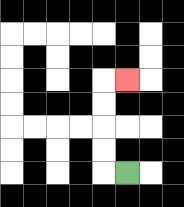{'start': '[5, 7]', 'end': '[5, 3]', 'path_directions': 'L,U,U,U,U,R', 'path_coordinates': '[[5, 7], [4, 7], [4, 6], [4, 5], [4, 4], [4, 3], [5, 3]]'}